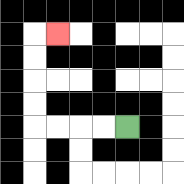{'start': '[5, 5]', 'end': '[2, 1]', 'path_directions': 'L,L,L,L,U,U,U,U,R', 'path_coordinates': '[[5, 5], [4, 5], [3, 5], [2, 5], [1, 5], [1, 4], [1, 3], [1, 2], [1, 1], [2, 1]]'}